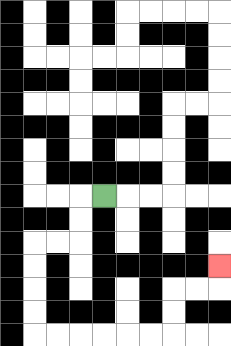{'start': '[4, 8]', 'end': '[9, 11]', 'path_directions': 'L,D,D,L,L,D,D,D,D,R,R,R,R,R,R,U,U,R,R,U', 'path_coordinates': '[[4, 8], [3, 8], [3, 9], [3, 10], [2, 10], [1, 10], [1, 11], [1, 12], [1, 13], [1, 14], [2, 14], [3, 14], [4, 14], [5, 14], [6, 14], [7, 14], [7, 13], [7, 12], [8, 12], [9, 12], [9, 11]]'}